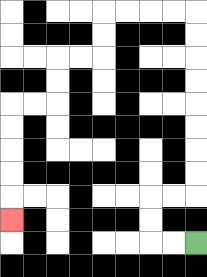{'start': '[8, 10]', 'end': '[0, 9]', 'path_directions': 'L,L,U,U,R,R,U,U,U,U,U,U,U,U,L,L,L,L,D,D,L,L,D,D,L,L,D,D,D,D,D', 'path_coordinates': '[[8, 10], [7, 10], [6, 10], [6, 9], [6, 8], [7, 8], [8, 8], [8, 7], [8, 6], [8, 5], [8, 4], [8, 3], [8, 2], [8, 1], [8, 0], [7, 0], [6, 0], [5, 0], [4, 0], [4, 1], [4, 2], [3, 2], [2, 2], [2, 3], [2, 4], [1, 4], [0, 4], [0, 5], [0, 6], [0, 7], [0, 8], [0, 9]]'}